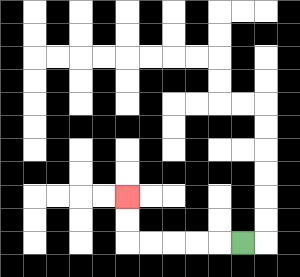{'start': '[10, 10]', 'end': '[5, 8]', 'path_directions': 'L,L,L,L,L,U,U', 'path_coordinates': '[[10, 10], [9, 10], [8, 10], [7, 10], [6, 10], [5, 10], [5, 9], [5, 8]]'}